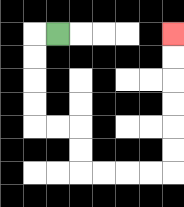{'start': '[2, 1]', 'end': '[7, 1]', 'path_directions': 'L,D,D,D,D,R,R,D,D,R,R,R,R,U,U,U,U,U,U', 'path_coordinates': '[[2, 1], [1, 1], [1, 2], [1, 3], [1, 4], [1, 5], [2, 5], [3, 5], [3, 6], [3, 7], [4, 7], [5, 7], [6, 7], [7, 7], [7, 6], [7, 5], [7, 4], [7, 3], [7, 2], [7, 1]]'}